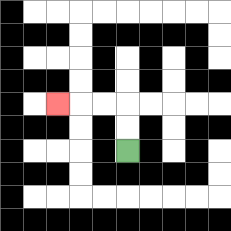{'start': '[5, 6]', 'end': '[2, 4]', 'path_directions': 'U,U,L,L,L', 'path_coordinates': '[[5, 6], [5, 5], [5, 4], [4, 4], [3, 4], [2, 4]]'}